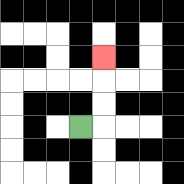{'start': '[3, 5]', 'end': '[4, 2]', 'path_directions': 'R,U,U,U', 'path_coordinates': '[[3, 5], [4, 5], [4, 4], [4, 3], [4, 2]]'}